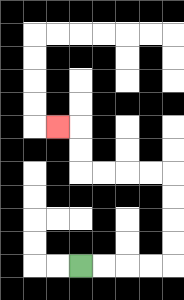{'start': '[3, 11]', 'end': '[2, 5]', 'path_directions': 'R,R,R,R,U,U,U,U,L,L,L,L,U,U,L', 'path_coordinates': '[[3, 11], [4, 11], [5, 11], [6, 11], [7, 11], [7, 10], [7, 9], [7, 8], [7, 7], [6, 7], [5, 7], [4, 7], [3, 7], [3, 6], [3, 5], [2, 5]]'}